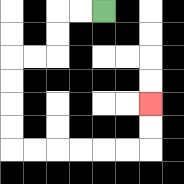{'start': '[4, 0]', 'end': '[6, 4]', 'path_directions': 'L,L,D,D,L,L,D,D,D,D,R,R,R,R,R,R,U,U', 'path_coordinates': '[[4, 0], [3, 0], [2, 0], [2, 1], [2, 2], [1, 2], [0, 2], [0, 3], [0, 4], [0, 5], [0, 6], [1, 6], [2, 6], [3, 6], [4, 6], [5, 6], [6, 6], [6, 5], [6, 4]]'}